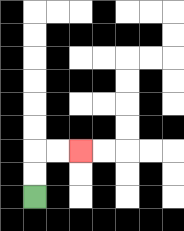{'start': '[1, 8]', 'end': '[3, 6]', 'path_directions': 'U,U,R,R', 'path_coordinates': '[[1, 8], [1, 7], [1, 6], [2, 6], [3, 6]]'}